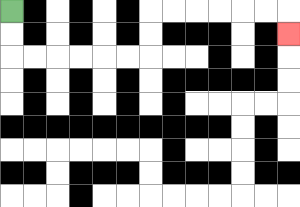{'start': '[0, 0]', 'end': '[12, 1]', 'path_directions': 'D,D,R,R,R,R,R,R,U,U,R,R,R,R,R,R,D', 'path_coordinates': '[[0, 0], [0, 1], [0, 2], [1, 2], [2, 2], [3, 2], [4, 2], [5, 2], [6, 2], [6, 1], [6, 0], [7, 0], [8, 0], [9, 0], [10, 0], [11, 0], [12, 0], [12, 1]]'}